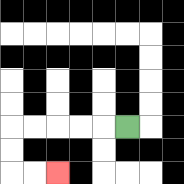{'start': '[5, 5]', 'end': '[2, 7]', 'path_directions': 'L,L,L,L,L,D,D,R,R', 'path_coordinates': '[[5, 5], [4, 5], [3, 5], [2, 5], [1, 5], [0, 5], [0, 6], [0, 7], [1, 7], [2, 7]]'}